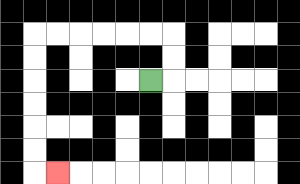{'start': '[6, 3]', 'end': '[2, 7]', 'path_directions': 'R,U,U,L,L,L,L,L,L,D,D,D,D,D,D,R', 'path_coordinates': '[[6, 3], [7, 3], [7, 2], [7, 1], [6, 1], [5, 1], [4, 1], [3, 1], [2, 1], [1, 1], [1, 2], [1, 3], [1, 4], [1, 5], [1, 6], [1, 7], [2, 7]]'}